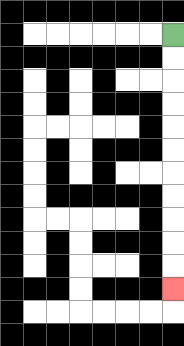{'start': '[7, 1]', 'end': '[7, 12]', 'path_directions': 'D,D,D,D,D,D,D,D,D,D,D', 'path_coordinates': '[[7, 1], [7, 2], [7, 3], [7, 4], [7, 5], [7, 6], [7, 7], [7, 8], [7, 9], [7, 10], [7, 11], [7, 12]]'}